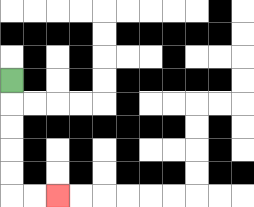{'start': '[0, 3]', 'end': '[2, 8]', 'path_directions': 'D,D,D,D,D,R,R', 'path_coordinates': '[[0, 3], [0, 4], [0, 5], [0, 6], [0, 7], [0, 8], [1, 8], [2, 8]]'}